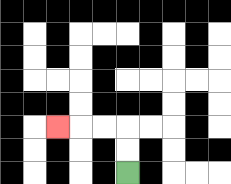{'start': '[5, 7]', 'end': '[2, 5]', 'path_directions': 'U,U,L,L,L', 'path_coordinates': '[[5, 7], [5, 6], [5, 5], [4, 5], [3, 5], [2, 5]]'}